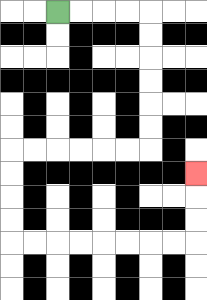{'start': '[2, 0]', 'end': '[8, 7]', 'path_directions': 'R,R,R,R,D,D,D,D,D,D,L,L,L,L,L,L,D,D,D,D,R,R,R,R,R,R,R,R,U,U,U', 'path_coordinates': '[[2, 0], [3, 0], [4, 0], [5, 0], [6, 0], [6, 1], [6, 2], [6, 3], [6, 4], [6, 5], [6, 6], [5, 6], [4, 6], [3, 6], [2, 6], [1, 6], [0, 6], [0, 7], [0, 8], [0, 9], [0, 10], [1, 10], [2, 10], [3, 10], [4, 10], [5, 10], [6, 10], [7, 10], [8, 10], [8, 9], [8, 8], [8, 7]]'}